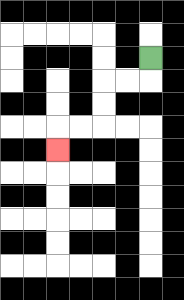{'start': '[6, 2]', 'end': '[2, 6]', 'path_directions': 'D,L,L,D,D,L,L,D', 'path_coordinates': '[[6, 2], [6, 3], [5, 3], [4, 3], [4, 4], [4, 5], [3, 5], [2, 5], [2, 6]]'}